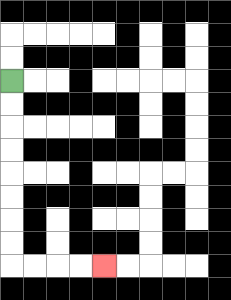{'start': '[0, 3]', 'end': '[4, 11]', 'path_directions': 'D,D,D,D,D,D,D,D,R,R,R,R', 'path_coordinates': '[[0, 3], [0, 4], [0, 5], [0, 6], [0, 7], [0, 8], [0, 9], [0, 10], [0, 11], [1, 11], [2, 11], [3, 11], [4, 11]]'}